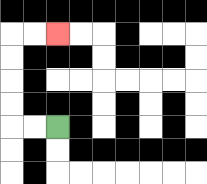{'start': '[2, 5]', 'end': '[2, 1]', 'path_directions': 'L,L,U,U,U,U,R,R', 'path_coordinates': '[[2, 5], [1, 5], [0, 5], [0, 4], [0, 3], [0, 2], [0, 1], [1, 1], [2, 1]]'}